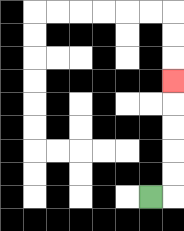{'start': '[6, 8]', 'end': '[7, 3]', 'path_directions': 'R,U,U,U,U,U', 'path_coordinates': '[[6, 8], [7, 8], [7, 7], [7, 6], [7, 5], [7, 4], [7, 3]]'}